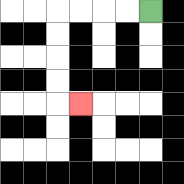{'start': '[6, 0]', 'end': '[3, 4]', 'path_directions': 'L,L,L,L,D,D,D,D,R', 'path_coordinates': '[[6, 0], [5, 0], [4, 0], [3, 0], [2, 0], [2, 1], [2, 2], [2, 3], [2, 4], [3, 4]]'}